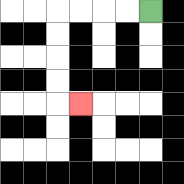{'start': '[6, 0]', 'end': '[3, 4]', 'path_directions': 'L,L,L,L,D,D,D,D,R', 'path_coordinates': '[[6, 0], [5, 0], [4, 0], [3, 0], [2, 0], [2, 1], [2, 2], [2, 3], [2, 4], [3, 4]]'}